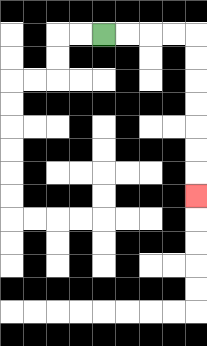{'start': '[4, 1]', 'end': '[8, 8]', 'path_directions': 'R,R,R,R,D,D,D,D,D,D,D', 'path_coordinates': '[[4, 1], [5, 1], [6, 1], [7, 1], [8, 1], [8, 2], [8, 3], [8, 4], [8, 5], [8, 6], [8, 7], [8, 8]]'}